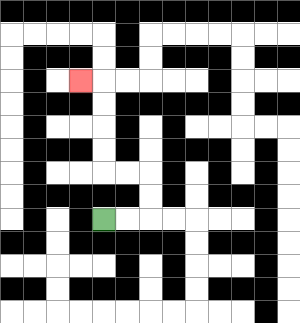{'start': '[4, 9]', 'end': '[3, 3]', 'path_directions': 'R,R,U,U,L,L,U,U,U,U,L', 'path_coordinates': '[[4, 9], [5, 9], [6, 9], [6, 8], [6, 7], [5, 7], [4, 7], [4, 6], [4, 5], [4, 4], [4, 3], [3, 3]]'}